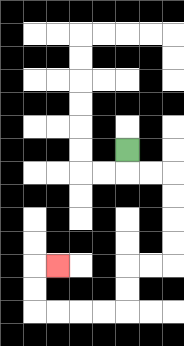{'start': '[5, 6]', 'end': '[2, 11]', 'path_directions': 'D,R,R,D,D,D,D,L,L,D,D,L,L,L,L,U,U,R', 'path_coordinates': '[[5, 6], [5, 7], [6, 7], [7, 7], [7, 8], [7, 9], [7, 10], [7, 11], [6, 11], [5, 11], [5, 12], [5, 13], [4, 13], [3, 13], [2, 13], [1, 13], [1, 12], [1, 11], [2, 11]]'}